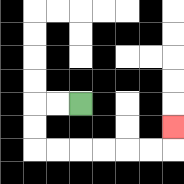{'start': '[3, 4]', 'end': '[7, 5]', 'path_directions': 'L,L,D,D,R,R,R,R,R,R,U', 'path_coordinates': '[[3, 4], [2, 4], [1, 4], [1, 5], [1, 6], [2, 6], [3, 6], [4, 6], [5, 6], [6, 6], [7, 6], [7, 5]]'}